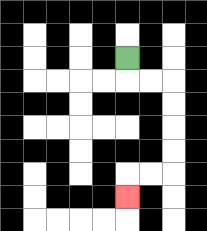{'start': '[5, 2]', 'end': '[5, 8]', 'path_directions': 'D,R,R,D,D,D,D,L,L,D', 'path_coordinates': '[[5, 2], [5, 3], [6, 3], [7, 3], [7, 4], [7, 5], [7, 6], [7, 7], [6, 7], [5, 7], [5, 8]]'}